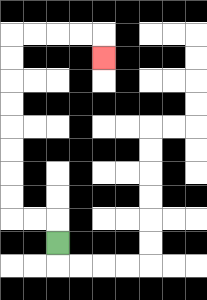{'start': '[2, 10]', 'end': '[4, 2]', 'path_directions': 'U,L,L,U,U,U,U,U,U,U,U,R,R,R,R,D', 'path_coordinates': '[[2, 10], [2, 9], [1, 9], [0, 9], [0, 8], [0, 7], [0, 6], [0, 5], [0, 4], [0, 3], [0, 2], [0, 1], [1, 1], [2, 1], [3, 1], [4, 1], [4, 2]]'}